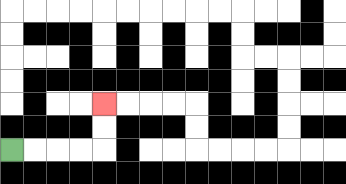{'start': '[0, 6]', 'end': '[4, 4]', 'path_directions': 'R,R,R,R,U,U', 'path_coordinates': '[[0, 6], [1, 6], [2, 6], [3, 6], [4, 6], [4, 5], [4, 4]]'}